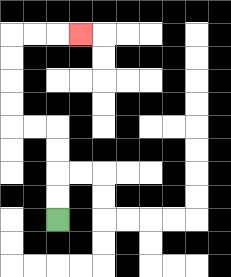{'start': '[2, 9]', 'end': '[3, 1]', 'path_directions': 'U,U,U,U,L,L,U,U,U,U,R,R,R', 'path_coordinates': '[[2, 9], [2, 8], [2, 7], [2, 6], [2, 5], [1, 5], [0, 5], [0, 4], [0, 3], [0, 2], [0, 1], [1, 1], [2, 1], [3, 1]]'}